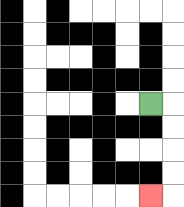{'start': '[6, 4]', 'end': '[6, 8]', 'path_directions': 'R,D,D,D,D,L', 'path_coordinates': '[[6, 4], [7, 4], [7, 5], [7, 6], [7, 7], [7, 8], [6, 8]]'}